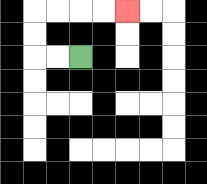{'start': '[3, 2]', 'end': '[5, 0]', 'path_directions': 'L,L,U,U,R,R,R,R', 'path_coordinates': '[[3, 2], [2, 2], [1, 2], [1, 1], [1, 0], [2, 0], [3, 0], [4, 0], [5, 0]]'}